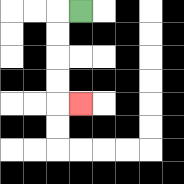{'start': '[3, 0]', 'end': '[3, 4]', 'path_directions': 'L,D,D,D,D,R', 'path_coordinates': '[[3, 0], [2, 0], [2, 1], [2, 2], [2, 3], [2, 4], [3, 4]]'}